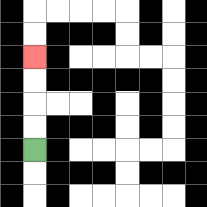{'start': '[1, 6]', 'end': '[1, 2]', 'path_directions': 'U,U,U,U', 'path_coordinates': '[[1, 6], [1, 5], [1, 4], [1, 3], [1, 2]]'}